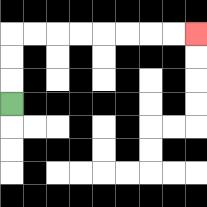{'start': '[0, 4]', 'end': '[8, 1]', 'path_directions': 'U,U,U,R,R,R,R,R,R,R,R', 'path_coordinates': '[[0, 4], [0, 3], [0, 2], [0, 1], [1, 1], [2, 1], [3, 1], [4, 1], [5, 1], [6, 1], [7, 1], [8, 1]]'}